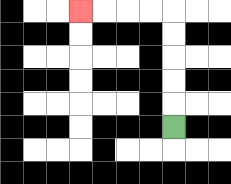{'start': '[7, 5]', 'end': '[3, 0]', 'path_directions': 'U,U,U,U,U,L,L,L,L', 'path_coordinates': '[[7, 5], [7, 4], [7, 3], [7, 2], [7, 1], [7, 0], [6, 0], [5, 0], [4, 0], [3, 0]]'}